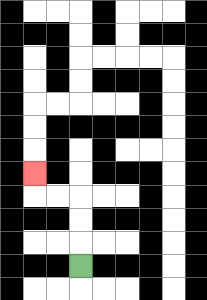{'start': '[3, 11]', 'end': '[1, 7]', 'path_directions': 'U,U,U,L,L,U', 'path_coordinates': '[[3, 11], [3, 10], [3, 9], [3, 8], [2, 8], [1, 8], [1, 7]]'}